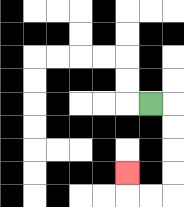{'start': '[6, 4]', 'end': '[5, 7]', 'path_directions': 'R,D,D,D,D,L,L,U', 'path_coordinates': '[[6, 4], [7, 4], [7, 5], [7, 6], [7, 7], [7, 8], [6, 8], [5, 8], [5, 7]]'}